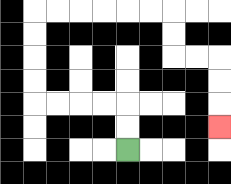{'start': '[5, 6]', 'end': '[9, 5]', 'path_directions': 'U,U,L,L,L,L,U,U,U,U,R,R,R,R,R,R,D,D,R,R,D,D,D', 'path_coordinates': '[[5, 6], [5, 5], [5, 4], [4, 4], [3, 4], [2, 4], [1, 4], [1, 3], [1, 2], [1, 1], [1, 0], [2, 0], [3, 0], [4, 0], [5, 0], [6, 0], [7, 0], [7, 1], [7, 2], [8, 2], [9, 2], [9, 3], [9, 4], [9, 5]]'}